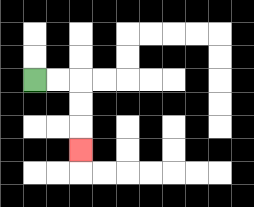{'start': '[1, 3]', 'end': '[3, 6]', 'path_directions': 'R,R,D,D,D', 'path_coordinates': '[[1, 3], [2, 3], [3, 3], [3, 4], [3, 5], [3, 6]]'}